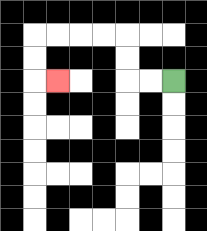{'start': '[7, 3]', 'end': '[2, 3]', 'path_directions': 'L,L,U,U,L,L,L,L,D,D,R', 'path_coordinates': '[[7, 3], [6, 3], [5, 3], [5, 2], [5, 1], [4, 1], [3, 1], [2, 1], [1, 1], [1, 2], [1, 3], [2, 3]]'}